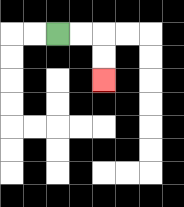{'start': '[2, 1]', 'end': '[4, 3]', 'path_directions': 'R,R,D,D', 'path_coordinates': '[[2, 1], [3, 1], [4, 1], [4, 2], [4, 3]]'}